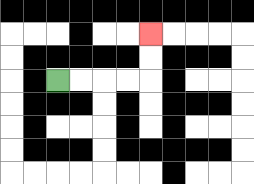{'start': '[2, 3]', 'end': '[6, 1]', 'path_directions': 'R,R,R,R,U,U', 'path_coordinates': '[[2, 3], [3, 3], [4, 3], [5, 3], [6, 3], [6, 2], [6, 1]]'}